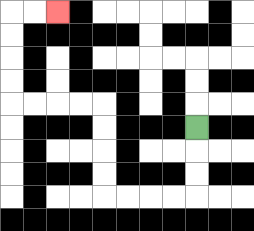{'start': '[8, 5]', 'end': '[2, 0]', 'path_directions': 'D,D,D,L,L,L,L,U,U,U,U,L,L,L,L,U,U,U,U,R,R', 'path_coordinates': '[[8, 5], [8, 6], [8, 7], [8, 8], [7, 8], [6, 8], [5, 8], [4, 8], [4, 7], [4, 6], [4, 5], [4, 4], [3, 4], [2, 4], [1, 4], [0, 4], [0, 3], [0, 2], [0, 1], [0, 0], [1, 0], [2, 0]]'}